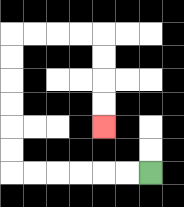{'start': '[6, 7]', 'end': '[4, 5]', 'path_directions': 'L,L,L,L,L,L,U,U,U,U,U,U,R,R,R,R,D,D,D,D', 'path_coordinates': '[[6, 7], [5, 7], [4, 7], [3, 7], [2, 7], [1, 7], [0, 7], [0, 6], [0, 5], [0, 4], [0, 3], [0, 2], [0, 1], [1, 1], [2, 1], [3, 1], [4, 1], [4, 2], [4, 3], [4, 4], [4, 5]]'}